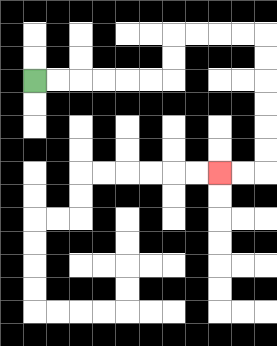{'start': '[1, 3]', 'end': '[9, 7]', 'path_directions': 'R,R,R,R,R,R,U,U,R,R,R,R,D,D,D,D,D,D,L,L', 'path_coordinates': '[[1, 3], [2, 3], [3, 3], [4, 3], [5, 3], [6, 3], [7, 3], [7, 2], [7, 1], [8, 1], [9, 1], [10, 1], [11, 1], [11, 2], [11, 3], [11, 4], [11, 5], [11, 6], [11, 7], [10, 7], [9, 7]]'}